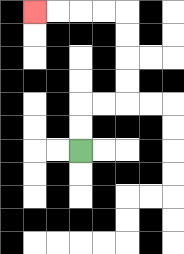{'start': '[3, 6]', 'end': '[1, 0]', 'path_directions': 'U,U,R,R,U,U,U,U,L,L,L,L', 'path_coordinates': '[[3, 6], [3, 5], [3, 4], [4, 4], [5, 4], [5, 3], [5, 2], [5, 1], [5, 0], [4, 0], [3, 0], [2, 0], [1, 0]]'}